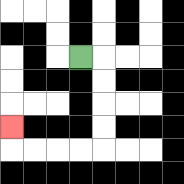{'start': '[3, 2]', 'end': '[0, 5]', 'path_directions': 'R,D,D,D,D,L,L,L,L,U', 'path_coordinates': '[[3, 2], [4, 2], [4, 3], [4, 4], [4, 5], [4, 6], [3, 6], [2, 6], [1, 6], [0, 6], [0, 5]]'}